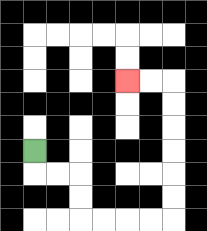{'start': '[1, 6]', 'end': '[5, 3]', 'path_directions': 'D,R,R,D,D,R,R,R,R,U,U,U,U,U,U,L,L', 'path_coordinates': '[[1, 6], [1, 7], [2, 7], [3, 7], [3, 8], [3, 9], [4, 9], [5, 9], [6, 9], [7, 9], [7, 8], [7, 7], [7, 6], [7, 5], [7, 4], [7, 3], [6, 3], [5, 3]]'}